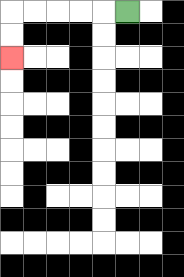{'start': '[5, 0]', 'end': '[0, 2]', 'path_directions': 'L,L,L,L,L,D,D', 'path_coordinates': '[[5, 0], [4, 0], [3, 0], [2, 0], [1, 0], [0, 0], [0, 1], [0, 2]]'}